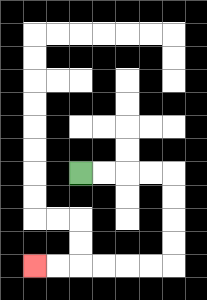{'start': '[3, 7]', 'end': '[1, 11]', 'path_directions': 'R,R,R,R,D,D,D,D,L,L,L,L,L,L', 'path_coordinates': '[[3, 7], [4, 7], [5, 7], [6, 7], [7, 7], [7, 8], [7, 9], [7, 10], [7, 11], [6, 11], [5, 11], [4, 11], [3, 11], [2, 11], [1, 11]]'}